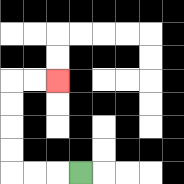{'start': '[3, 7]', 'end': '[2, 3]', 'path_directions': 'L,L,L,U,U,U,U,R,R', 'path_coordinates': '[[3, 7], [2, 7], [1, 7], [0, 7], [0, 6], [0, 5], [0, 4], [0, 3], [1, 3], [2, 3]]'}